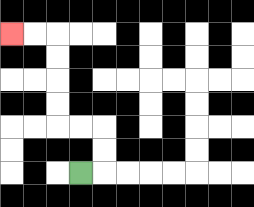{'start': '[3, 7]', 'end': '[0, 1]', 'path_directions': 'R,U,U,L,L,U,U,U,U,L,L', 'path_coordinates': '[[3, 7], [4, 7], [4, 6], [4, 5], [3, 5], [2, 5], [2, 4], [2, 3], [2, 2], [2, 1], [1, 1], [0, 1]]'}